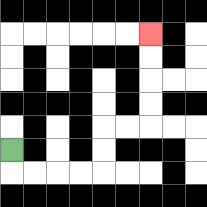{'start': '[0, 6]', 'end': '[6, 1]', 'path_directions': 'D,R,R,R,R,U,U,R,R,U,U,U,U', 'path_coordinates': '[[0, 6], [0, 7], [1, 7], [2, 7], [3, 7], [4, 7], [4, 6], [4, 5], [5, 5], [6, 5], [6, 4], [6, 3], [6, 2], [6, 1]]'}